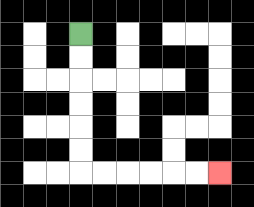{'start': '[3, 1]', 'end': '[9, 7]', 'path_directions': 'D,D,D,D,D,D,R,R,R,R,R,R', 'path_coordinates': '[[3, 1], [3, 2], [3, 3], [3, 4], [3, 5], [3, 6], [3, 7], [4, 7], [5, 7], [6, 7], [7, 7], [8, 7], [9, 7]]'}